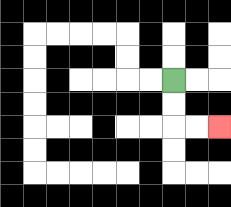{'start': '[7, 3]', 'end': '[9, 5]', 'path_directions': 'D,D,R,R', 'path_coordinates': '[[7, 3], [7, 4], [7, 5], [8, 5], [9, 5]]'}